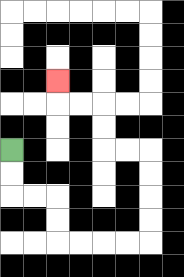{'start': '[0, 6]', 'end': '[2, 3]', 'path_directions': 'D,D,R,R,D,D,R,R,R,R,U,U,U,U,L,L,U,U,L,L,U', 'path_coordinates': '[[0, 6], [0, 7], [0, 8], [1, 8], [2, 8], [2, 9], [2, 10], [3, 10], [4, 10], [5, 10], [6, 10], [6, 9], [6, 8], [6, 7], [6, 6], [5, 6], [4, 6], [4, 5], [4, 4], [3, 4], [2, 4], [2, 3]]'}